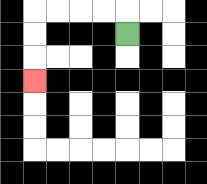{'start': '[5, 1]', 'end': '[1, 3]', 'path_directions': 'U,L,L,L,L,D,D,D', 'path_coordinates': '[[5, 1], [5, 0], [4, 0], [3, 0], [2, 0], [1, 0], [1, 1], [1, 2], [1, 3]]'}